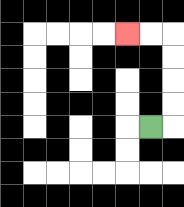{'start': '[6, 5]', 'end': '[5, 1]', 'path_directions': 'R,U,U,U,U,L,L', 'path_coordinates': '[[6, 5], [7, 5], [7, 4], [7, 3], [7, 2], [7, 1], [6, 1], [5, 1]]'}